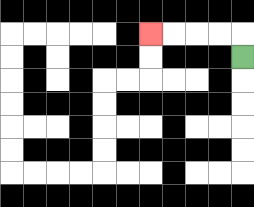{'start': '[10, 2]', 'end': '[6, 1]', 'path_directions': 'U,L,L,L,L', 'path_coordinates': '[[10, 2], [10, 1], [9, 1], [8, 1], [7, 1], [6, 1]]'}